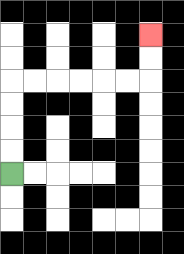{'start': '[0, 7]', 'end': '[6, 1]', 'path_directions': 'U,U,U,U,R,R,R,R,R,R,U,U', 'path_coordinates': '[[0, 7], [0, 6], [0, 5], [0, 4], [0, 3], [1, 3], [2, 3], [3, 3], [4, 3], [5, 3], [6, 3], [6, 2], [6, 1]]'}